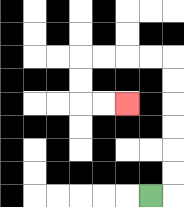{'start': '[6, 8]', 'end': '[5, 4]', 'path_directions': 'R,U,U,U,U,U,U,L,L,L,L,D,D,R,R', 'path_coordinates': '[[6, 8], [7, 8], [7, 7], [7, 6], [7, 5], [7, 4], [7, 3], [7, 2], [6, 2], [5, 2], [4, 2], [3, 2], [3, 3], [3, 4], [4, 4], [5, 4]]'}